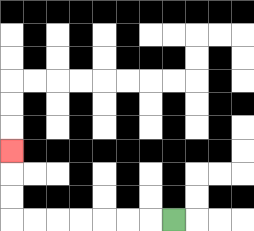{'start': '[7, 9]', 'end': '[0, 6]', 'path_directions': 'L,L,L,L,L,L,L,U,U,U', 'path_coordinates': '[[7, 9], [6, 9], [5, 9], [4, 9], [3, 9], [2, 9], [1, 9], [0, 9], [0, 8], [0, 7], [0, 6]]'}